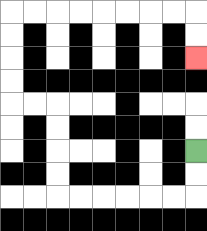{'start': '[8, 6]', 'end': '[8, 2]', 'path_directions': 'D,D,L,L,L,L,L,L,U,U,U,U,L,L,U,U,U,U,R,R,R,R,R,R,R,R,D,D', 'path_coordinates': '[[8, 6], [8, 7], [8, 8], [7, 8], [6, 8], [5, 8], [4, 8], [3, 8], [2, 8], [2, 7], [2, 6], [2, 5], [2, 4], [1, 4], [0, 4], [0, 3], [0, 2], [0, 1], [0, 0], [1, 0], [2, 0], [3, 0], [4, 0], [5, 0], [6, 0], [7, 0], [8, 0], [8, 1], [8, 2]]'}